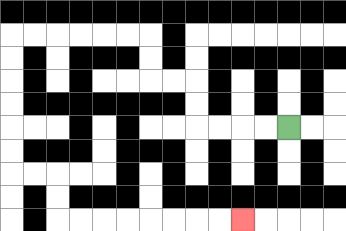{'start': '[12, 5]', 'end': '[10, 9]', 'path_directions': 'L,L,L,L,U,U,L,L,U,U,L,L,L,L,L,L,D,D,D,D,D,D,R,R,D,D,R,R,R,R,R,R,R,R', 'path_coordinates': '[[12, 5], [11, 5], [10, 5], [9, 5], [8, 5], [8, 4], [8, 3], [7, 3], [6, 3], [6, 2], [6, 1], [5, 1], [4, 1], [3, 1], [2, 1], [1, 1], [0, 1], [0, 2], [0, 3], [0, 4], [0, 5], [0, 6], [0, 7], [1, 7], [2, 7], [2, 8], [2, 9], [3, 9], [4, 9], [5, 9], [6, 9], [7, 9], [8, 9], [9, 9], [10, 9]]'}